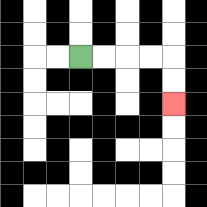{'start': '[3, 2]', 'end': '[7, 4]', 'path_directions': 'R,R,R,R,D,D', 'path_coordinates': '[[3, 2], [4, 2], [5, 2], [6, 2], [7, 2], [7, 3], [7, 4]]'}